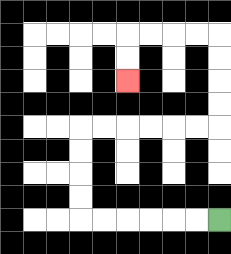{'start': '[9, 9]', 'end': '[5, 3]', 'path_directions': 'L,L,L,L,L,L,U,U,U,U,R,R,R,R,R,R,U,U,U,U,L,L,L,L,D,D', 'path_coordinates': '[[9, 9], [8, 9], [7, 9], [6, 9], [5, 9], [4, 9], [3, 9], [3, 8], [3, 7], [3, 6], [3, 5], [4, 5], [5, 5], [6, 5], [7, 5], [8, 5], [9, 5], [9, 4], [9, 3], [9, 2], [9, 1], [8, 1], [7, 1], [6, 1], [5, 1], [5, 2], [5, 3]]'}